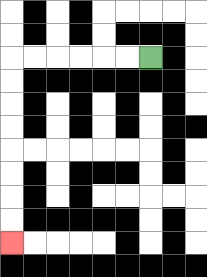{'start': '[6, 2]', 'end': '[0, 10]', 'path_directions': 'L,L,L,L,L,L,D,D,D,D,D,D,D,D', 'path_coordinates': '[[6, 2], [5, 2], [4, 2], [3, 2], [2, 2], [1, 2], [0, 2], [0, 3], [0, 4], [0, 5], [0, 6], [0, 7], [0, 8], [0, 9], [0, 10]]'}